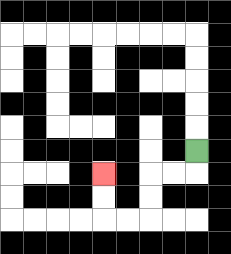{'start': '[8, 6]', 'end': '[4, 7]', 'path_directions': 'D,L,L,D,D,L,L,U,U', 'path_coordinates': '[[8, 6], [8, 7], [7, 7], [6, 7], [6, 8], [6, 9], [5, 9], [4, 9], [4, 8], [4, 7]]'}